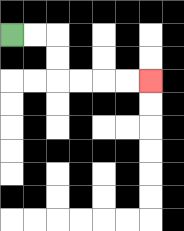{'start': '[0, 1]', 'end': '[6, 3]', 'path_directions': 'R,R,D,D,R,R,R,R', 'path_coordinates': '[[0, 1], [1, 1], [2, 1], [2, 2], [2, 3], [3, 3], [4, 3], [5, 3], [6, 3]]'}